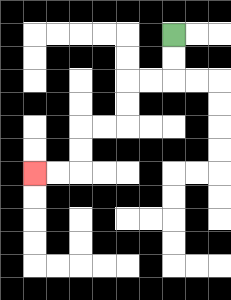{'start': '[7, 1]', 'end': '[1, 7]', 'path_directions': 'D,D,L,L,D,D,L,L,D,D,L,L', 'path_coordinates': '[[7, 1], [7, 2], [7, 3], [6, 3], [5, 3], [5, 4], [5, 5], [4, 5], [3, 5], [3, 6], [3, 7], [2, 7], [1, 7]]'}